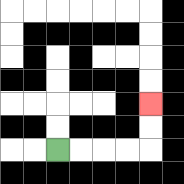{'start': '[2, 6]', 'end': '[6, 4]', 'path_directions': 'R,R,R,R,U,U', 'path_coordinates': '[[2, 6], [3, 6], [4, 6], [5, 6], [6, 6], [6, 5], [6, 4]]'}